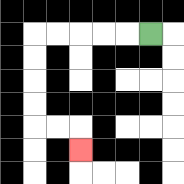{'start': '[6, 1]', 'end': '[3, 6]', 'path_directions': 'L,L,L,L,L,D,D,D,D,R,R,D', 'path_coordinates': '[[6, 1], [5, 1], [4, 1], [3, 1], [2, 1], [1, 1], [1, 2], [1, 3], [1, 4], [1, 5], [2, 5], [3, 5], [3, 6]]'}